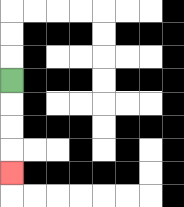{'start': '[0, 3]', 'end': '[0, 7]', 'path_directions': 'D,D,D,D', 'path_coordinates': '[[0, 3], [0, 4], [0, 5], [0, 6], [0, 7]]'}